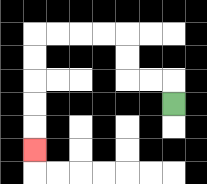{'start': '[7, 4]', 'end': '[1, 6]', 'path_directions': 'U,L,L,U,U,L,L,L,L,D,D,D,D,D', 'path_coordinates': '[[7, 4], [7, 3], [6, 3], [5, 3], [5, 2], [5, 1], [4, 1], [3, 1], [2, 1], [1, 1], [1, 2], [1, 3], [1, 4], [1, 5], [1, 6]]'}